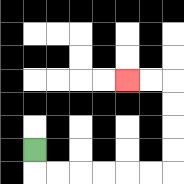{'start': '[1, 6]', 'end': '[5, 3]', 'path_directions': 'D,R,R,R,R,R,R,U,U,U,U,L,L', 'path_coordinates': '[[1, 6], [1, 7], [2, 7], [3, 7], [4, 7], [5, 7], [6, 7], [7, 7], [7, 6], [7, 5], [7, 4], [7, 3], [6, 3], [5, 3]]'}